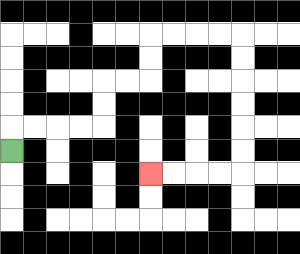{'start': '[0, 6]', 'end': '[6, 7]', 'path_directions': 'U,R,R,R,R,U,U,R,R,U,U,R,R,R,R,D,D,D,D,D,D,L,L,L,L', 'path_coordinates': '[[0, 6], [0, 5], [1, 5], [2, 5], [3, 5], [4, 5], [4, 4], [4, 3], [5, 3], [6, 3], [6, 2], [6, 1], [7, 1], [8, 1], [9, 1], [10, 1], [10, 2], [10, 3], [10, 4], [10, 5], [10, 6], [10, 7], [9, 7], [8, 7], [7, 7], [6, 7]]'}